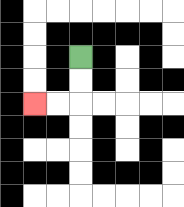{'start': '[3, 2]', 'end': '[1, 4]', 'path_directions': 'D,D,L,L', 'path_coordinates': '[[3, 2], [3, 3], [3, 4], [2, 4], [1, 4]]'}